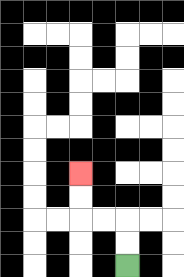{'start': '[5, 11]', 'end': '[3, 7]', 'path_directions': 'U,U,L,L,U,U', 'path_coordinates': '[[5, 11], [5, 10], [5, 9], [4, 9], [3, 9], [3, 8], [3, 7]]'}